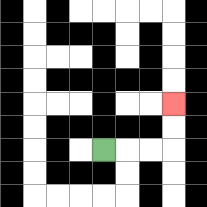{'start': '[4, 6]', 'end': '[7, 4]', 'path_directions': 'R,R,R,U,U', 'path_coordinates': '[[4, 6], [5, 6], [6, 6], [7, 6], [7, 5], [7, 4]]'}